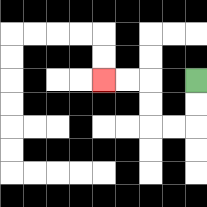{'start': '[8, 3]', 'end': '[4, 3]', 'path_directions': 'D,D,L,L,U,U,L,L', 'path_coordinates': '[[8, 3], [8, 4], [8, 5], [7, 5], [6, 5], [6, 4], [6, 3], [5, 3], [4, 3]]'}